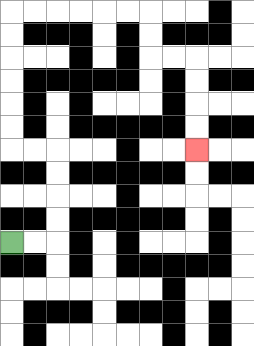{'start': '[0, 10]', 'end': '[8, 6]', 'path_directions': 'R,R,U,U,U,U,L,L,U,U,U,U,U,U,R,R,R,R,R,R,D,D,R,R,D,D,D,D', 'path_coordinates': '[[0, 10], [1, 10], [2, 10], [2, 9], [2, 8], [2, 7], [2, 6], [1, 6], [0, 6], [0, 5], [0, 4], [0, 3], [0, 2], [0, 1], [0, 0], [1, 0], [2, 0], [3, 0], [4, 0], [5, 0], [6, 0], [6, 1], [6, 2], [7, 2], [8, 2], [8, 3], [8, 4], [8, 5], [8, 6]]'}